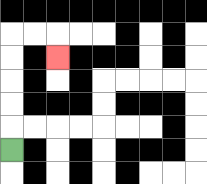{'start': '[0, 6]', 'end': '[2, 2]', 'path_directions': 'U,U,U,U,U,R,R,D', 'path_coordinates': '[[0, 6], [0, 5], [0, 4], [0, 3], [0, 2], [0, 1], [1, 1], [2, 1], [2, 2]]'}